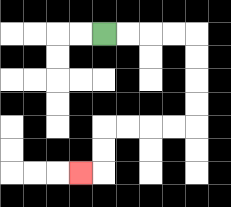{'start': '[4, 1]', 'end': '[3, 7]', 'path_directions': 'R,R,R,R,D,D,D,D,L,L,L,L,D,D,L', 'path_coordinates': '[[4, 1], [5, 1], [6, 1], [7, 1], [8, 1], [8, 2], [8, 3], [8, 4], [8, 5], [7, 5], [6, 5], [5, 5], [4, 5], [4, 6], [4, 7], [3, 7]]'}